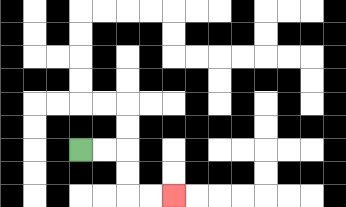{'start': '[3, 6]', 'end': '[7, 8]', 'path_directions': 'R,R,D,D,R,R', 'path_coordinates': '[[3, 6], [4, 6], [5, 6], [5, 7], [5, 8], [6, 8], [7, 8]]'}